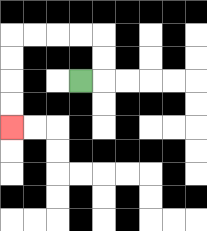{'start': '[3, 3]', 'end': '[0, 5]', 'path_directions': 'R,U,U,L,L,L,L,D,D,D,D', 'path_coordinates': '[[3, 3], [4, 3], [4, 2], [4, 1], [3, 1], [2, 1], [1, 1], [0, 1], [0, 2], [0, 3], [0, 4], [0, 5]]'}